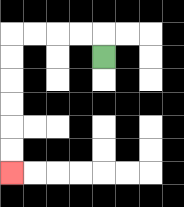{'start': '[4, 2]', 'end': '[0, 7]', 'path_directions': 'U,L,L,L,L,D,D,D,D,D,D', 'path_coordinates': '[[4, 2], [4, 1], [3, 1], [2, 1], [1, 1], [0, 1], [0, 2], [0, 3], [0, 4], [0, 5], [0, 6], [0, 7]]'}